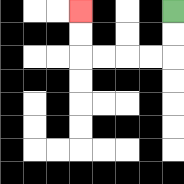{'start': '[7, 0]', 'end': '[3, 0]', 'path_directions': 'D,D,L,L,L,L,U,U', 'path_coordinates': '[[7, 0], [7, 1], [7, 2], [6, 2], [5, 2], [4, 2], [3, 2], [3, 1], [3, 0]]'}